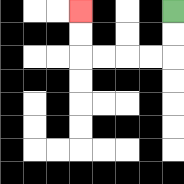{'start': '[7, 0]', 'end': '[3, 0]', 'path_directions': 'D,D,L,L,L,L,U,U', 'path_coordinates': '[[7, 0], [7, 1], [7, 2], [6, 2], [5, 2], [4, 2], [3, 2], [3, 1], [3, 0]]'}